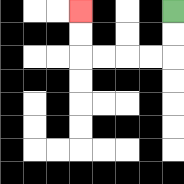{'start': '[7, 0]', 'end': '[3, 0]', 'path_directions': 'D,D,L,L,L,L,U,U', 'path_coordinates': '[[7, 0], [7, 1], [7, 2], [6, 2], [5, 2], [4, 2], [3, 2], [3, 1], [3, 0]]'}